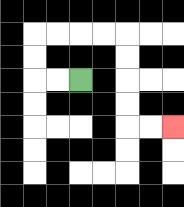{'start': '[3, 3]', 'end': '[7, 5]', 'path_directions': 'L,L,U,U,R,R,R,R,D,D,D,D,R,R', 'path_coordinates': '[[3, 3], [2, 3], [1, 3], [1, 2], [1, 1], [2, 1], [3, 1], [4, 1], [5, 1], [5, 2], [5, 3], [5, 4], [5, 5], [6, 5], [7, 5]]'}